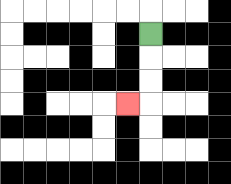{'start': '[6, 1]', 'end': '[5, 4]', 'path_directions': 'D,D,D,L', 'path_coordinates': '[[6, 1], [6, 2], [6, 3], [6, 4], [5, 4]]'}